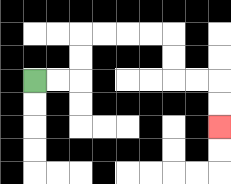{'start': '[1, 3]', 'end': '[9, 5]', 'path_directions': 'R,R,U,U,R,R,R,R,D,D,R,R,D,D', 'path_coordinates': '[[1, 3], [2, 3], [3, 3], [3, 2], [3, 1], [4, 1], [5, 1], [6, 1], [7, 1], [7, 2], [7, 3], [8, 3], [9, 3], [9, 4], [9, 5]]'}